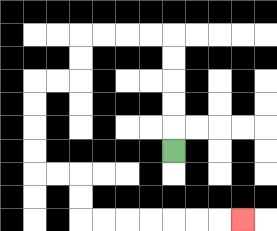{'start': '[7, 6]', 'end': '[10, 9]', 'path_directions': 'U,U,U,U,U,L,L,L,L,D,D,L,L,D,D,D,D,R,R,D,D,R,R,R,R,R,R,R', 'path_coordinates': '[[7, 6], [7, 5], [7, 4], [7, 3], [7, 2], [7, 1], [6, 1], [5, 1], [4, 1], [3, 1], [3, 2], [3, 3], [2, 3], [1, 3], [1, 4], [1, 5], [1, 6], [1, 7], [2, 7], [3, 7], [3, 8], [3, 9], [4, 9], [5, 9], [6, 9], [7, 9], [8, 9], [9, 9], [10, 9]]'}